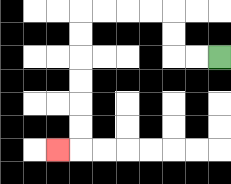{'start': '[9, 2]', 'end': '[2, 6]', 'path_directions': 'L,L,U,U,L,L,L,L,D,D,D,D,D,D,L', 'path_coordinates': '[[9, 2], [8, 2], [7, 2], [7, 1], [7, 0], [6, 0], [5, 0], [4, 0], [3, 0], [3, 1], [3, 2], [3, 3], [3, 4], [3, 5], [3, 6], [2, 6]]'}